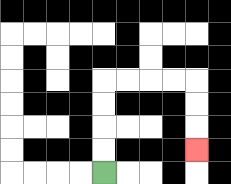{'start': '[4, 7]', 'end': '[8, 6]', 'path_directions': 'U,U,U,U,R,R,R,R,D,D,D', 'path_coordinates': '[[4, 7], [4, 6], [4, 5], [4, 4], [4, 3], [5, 3], [6, 3], [7, 3], [8, 3], [8, 4], [8, 5], [8, 6]]'}